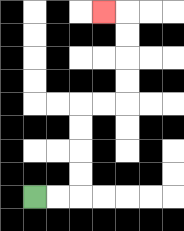{'start': '[1, 8]', 'end': '[4, 0]', 'path_directions': 'R,R,U,U,U,U,R,R,U,U,U,U,L', 'path_coordinates': '[[1, 8], [2, 8], [3, 8], [3, 7], [3, 6], [3, 5], [3, 4], [4, 4], [5, 4], [5, 3], [5, 2], [5, 1], [5, 0], [4, 0]]'}